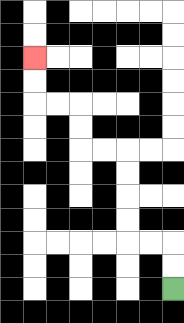{'start': '[7, 12]', 'end': '[1, 2]', 'path_directions': 'U,U,L,L,U,U,U,U,L,L,U,U,L,L,U,U', 'path_coordinates': '[[7, 12], [7, 11], [7, 10], [6, 10], [5, 10], [5, 9], [5, 8], [5, 7], [5, 6], [4, 6], [3, 6], [3, 5], [3, 4], [2, 4], [1, 4], [1, 3], [1, 2]]'}